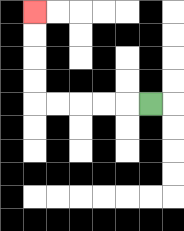{'start': '[6, 4]', 'end': '[1, 0]', 'path_directions': 'L,L,L,L,L,U,U,U,U', 'path_coordinates': '[[6, 4], [5, 4], [4, 4], [3, 4], [2, 4], [1, 4], [1, 3], [1, 2], [1, 1], [1, 0]]'}